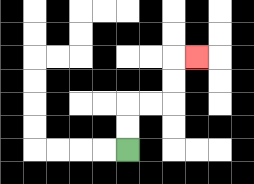{'start': '[5, 6]', 'end': '[8, 2]', 'path_directions': 'U,U,R,R,U,U,R', 'path_coordinates': '[[5, 6], [5, 5], [5, 4], [6, 4], [7, 4], [7, 3], [7, 2], [8, 2]]'}